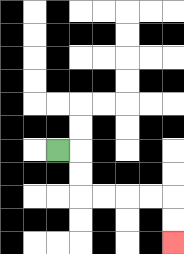{'start': '[2, 6]', 'end': '[7, 10]', 'path_directions': 'R,D,D,R,R,R,R,D,D', 'path_coordinates': '[[2, 6], [3, 6], [3, 7], [3, 8], [4, 8], [5, 8], [6, 8], [7, 8], [7, 9], [7, 10]]'}